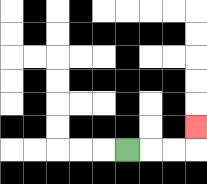{'start': '[5, 6]', 'end': '[8, 5]', 'path_directions': 'R,R,R,U', 'path_coordinates': '[[5, 6], [6, 6], [7, 6], [8, 6], [8, 5]]'}